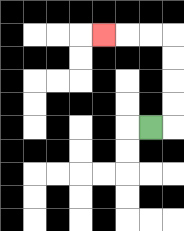{'start': '[6, 5]', 'end': '[4, 1]', 'path_directions': 'R,U,U,U,U,L,L,L', 'path_coordinates': '[[6, 5], [7, 5], [7, 4], [7, 3], [7, 2], [7, 1], [6, 1], [5, 1], [4, 1]]'}